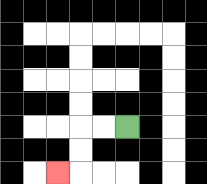{'start': '[5, 5]', 'end': '[2, 7]', 'path_directions': 'L,L,D,D,L', 'path_coordinates': '[[5, 5], [4, 5], [3, 5], [3, 6], [3, 7], [2, 7]]'}